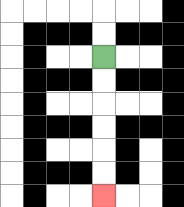{'start': '[4, 2]', 'end': '[4, 8]', 'path_directions': 'D,D,D,D,D,D', 'path_coordinates': '[[4, 2], [4, 3], [4, 4], [4, 5], [4, 6], [4, 7], [4, 8]]'}